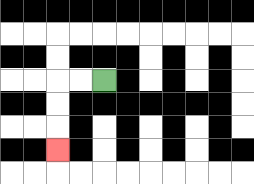{'start': '[4, 3]', 'end': '[2, 6]', 'path_directions': 'L,L,D,D,D', 'path_coordinates': '[[4, 3], [3, 3], [2, 3], [2, 4], [2, 5], [2, 6]]'}